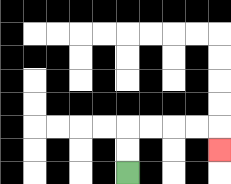{'start': '[5, 7]', 'end': '[9, 6]', 'path_directions': 'U,U,R,R,R,R,D', 'path_coordinates': '[[5, 7], [5, 6], [5, 5], [6, 5], [7, 5], [8, 5], [9, 5], [9, 6]]'}